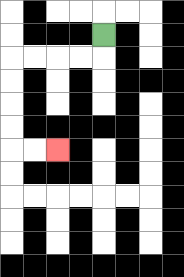{'start': '[4, 1]', 'end': '[2, 6]', 'path_directions': 'D,L,L,L,L,D,D,D,D,R,R', 'path_coordinates': '[[4, 1], [4, 2], [3, 2], [2, 2], [1, 2], [0, 2], [0, 3], [0, 4], [0, 5], [0, 6], [1, 6], [2, 6]]'}